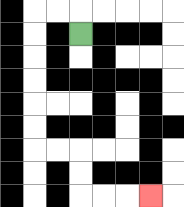{'start': '[3, 1]', 'end': '[6, 8]', 'path_directions': 'U,L,L,D,D,D,D,D,D,R,R,D,D,R,R,R', 'path_coordinates': '[[3, 1], [3, 0], [2, 0], [1, 0], [1, 1], [1, 2], [1, 3], [1, 4], [1, 5], [1, 6], [2, 6], [3, 6], [3, 7], [3, 8], [4, 8], [5, 8], [6, 8]]'}